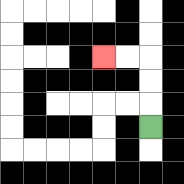{'start': '[6, 5]', 'end': '[4, 2]', 'path_directions': 'U,U,U,L,L', 'path_coordinates': '[[6, 5], [6, 4], [6, 3], [6, 2], [5, 2], [4, 2]]'}